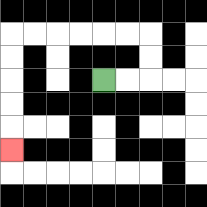{'start': '[4, 3]', 'end': '[0, 6]', 'path_directions': 'R,R,U,U,L,L,L,L,L,L,D,D,D,D,D', 'path_coordinates': '[[4, 3], [5, 3], [6, 3], [6, 2], [6, 1], [5, 1], [4, 1], [3, 1], [2, 1], [1, 1], [0, 1], [0, 2], [0, 3], [0, 4], [0, 5], [0, 6]]'}